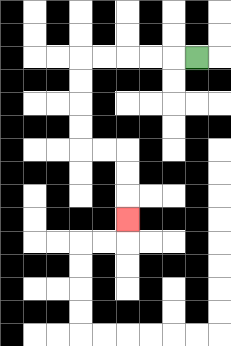{'start': '[8, 2]', 'end': '[5, 9]', 'path_directions': 'L,L,L,L,L,D,D,D,D,R,R,D,D,D', 'path_coordinates': '[[8, 2], [7, 2], [6, 2], [5, 2], [4, 2], [3, 2], [3, 3], [3, 4], [3, 5], [3, 6], [4, 6], [5, 6], [5, 7], [5, 8], [5, 9]]'}